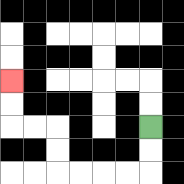{'start': '[6, 5]', 'end': '[0, 3]', 'path_directions': 'D,D,L,L,L,L,U,U,L,L,U,U', 'path_coordinates': '[[6, 5], [6, 6], [6, 7], [5, 7], [4, 7], [3, 7], [2, 7], [2, 6], [2, 5], [1, 5], [0, 5], [0, 4], [0, 3]]'}